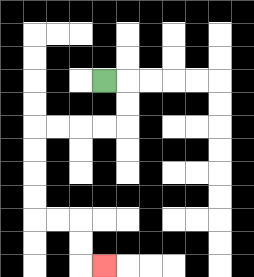{'start': '[4, 3]', 'end': '[4, 11]', 'path_directions': 'R,D,D,L,L,L,L,D,D,D,D,R,R,D,D,R', 'path_coordinates': '[[4, 3], [5, 3], [5, 4], [5, 5], [4, 5], [3, 5], [2, 5], [1, 5], [1, 6], [1, 7], [1, 8], [1, 9], [2, 9], [3, 9], [3, 10], [3, 11], [4, 11]]'}